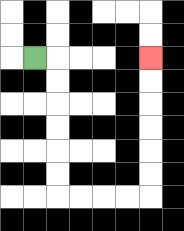{'start': '[1, 2]', 'end': '[6, 2]', 'path_directions': 'R,D,D,D,D,D,D,R,R,R,R,U,U,U,U,U,U', 'path_coordinates': '[[1, 2], [2, 2], [2, 3], [2, 4], [2, 5], [2, 6], [2, 7], [2, 8], [3, 8], [4, 8], [5, 8], [6, 8], [6, 7], [6, 6], [6, 5], [6, 4], [6, 3], [6, 2]]'}